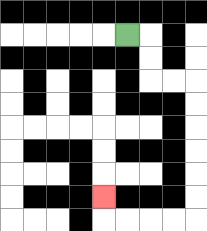{'start': '[5, 1]', 'end': '[4, 8]', 'path_directions': 'R,D,D,R,R,D,D,D,D,D,D,L,L,L,L,U', 'path_coordinates': '[[5, 1], [6, 1], [6, 2], [6, 3], [7, 3], [8, 3], [8, 4], [8, 5], [8, 6], [8, 7], [8, 8], [8, 9], [7, 9], [6, 9], [5, 9], [4, 9], [4, 8]]'}